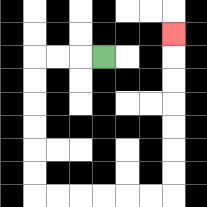{'start': '[4, 2]', 'end': '[7, 1]', 'path_directions': 'L,L,L,D,D,D,D,D,D,R,R,R,R,R,R,U,U,U,U,U,U,U', 'path_coordinates': '[[4, 2], [3, 2], [2, 2], [1, 2], [1, 3], [1, 4], [1, 5], [1, 6], [1, 7], [1, 8], [2, 8], [3, 8], [4, 8], [5, 8], [6, 8], [7, 8], [7, 7], [7, 6], [7, 5], [7, 4], [7, 3], [7, 2], [7, 1]]'}